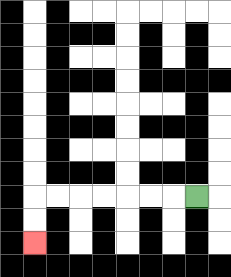{'start': '[8, 8]', 'end': '[1, 10]', 'path_directions': 'L,L,L,L,L,L,L,D,D', 'path_coordinates': '[[8, 8], [7, 8], [6, 8], [5, 8], [4, 8], [3, 8], [2, 8], [1, 8], [1, 9], [1, 10]]'}